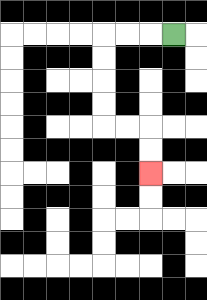{'start': '[7, 1]', 'end': '[6, 7]', 'path_directions': 'L,L,L,D,D,D,D,R,R,D,D', 'path_coordinates': '[[7, 1], [6, 1], [5, 1], [4, 1], [4, 2], [4, 3], [4, 4], [4, 5], [5, 5], [6, 5], [6, 6], [6, 7]]'}